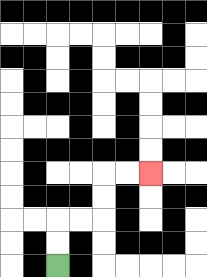{'start': '[2, 11]', 'end': '[6, 7]', 'path_directions': 'U,U,R,R,U,U,R,R', 'path_coordinates': '[[2, 11], [2, 10], [2, 9], [3, 9], [4, 9], [4, 8], [4, 7], [5, 7], [6, 7]]'}